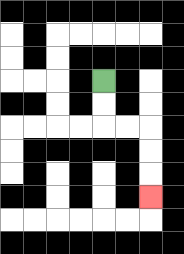{'start': '[4, 3]', 'end': '[6, 8]', 'path_directions': 'D,D,R,R,D,D,D', 'path_coordinates': '[[4, 3], [4, 4], [4, 5], [5, 5], [6, 5], [6, 6], [6, 7], [6, 8]]'}